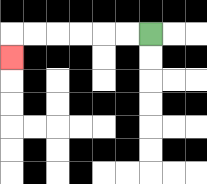{'start': '[6, 1]', 'end': '[0, 2]', 'path_directions': 'L,L,L,L,L,L,D', 'path_coordinates': '[[6, 1], [5, 1], [4, 1], [3, 1], [2, 1], [1, 1], [0, 1], [0, 2]]'}